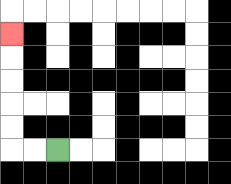{'start': '[2, 6]', 'end': '[0, 1]', 'path_directions': 'L,L,U,U,U,U,U', 'path_coordinates': '[[2, 6], [1, 6], [0, 6], [0, 5], [0, 4], [0, 3], [0, 2], [0, 1]]'}